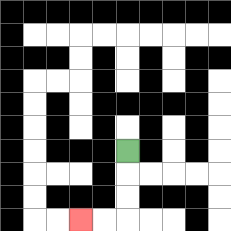{'start': '[5, 6]', 'end': '[3, 9]', 'path_directions': 'D,D,D,L,L', 'path_coordinates': '[[5, 6], [5, 7], [5, 8], [5, 9], [4, 9], [3, 9]]'}